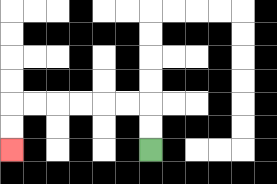{'start': '[6, 6]', 'end': '[0, 6]', 'path_directions': 'U,U,L,L,L,L,L,L,D,D', 'path_coordinates': '[[6, 6], [6, 5], [6, 4], [5, 4], [4, 4], [3, 4], [2, 4], [1, 4], [0, 4], [0, 5], [0, 6]]'}